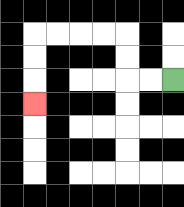{'start': '[7, 3]', 'end': '[1, 4]', 'path_directions': 'L,L,U,U,L,L,L,L,D,D,D', 'path_coordinates': '[[7, 3], [6, 3], [5, 3], [5, 2], [5, 1], [4, 1], [3, 1], [2, 1], [1, 1], [1, 2], [1, 3], [1, 4]]'}